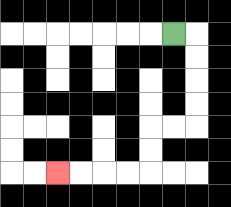{'start': '[7, 1]', 'end': '[2, 7]', 'path_directions': 'R,D,D,D,D,L,L,D,D,L,L,L,L', 'path_coordinates': '[[7, 1], [8, 1], [8, 2], [8, 3], [8, 4], [8, 5], [7, 5], [6, 5], [6, 6], [6, 7], [5, 7], [4, 7], [3, 7], [2, 7]]'}